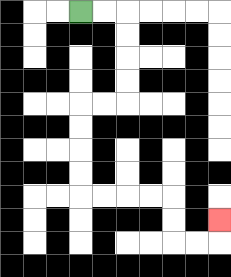{'start': '[3, 0]', 'end': '[9, 9]', 'path_directions': 'R,R,D,D,D,D,L,L,D,D,D,D,R,R,R,R,D,D,R,R,U', 'path_coordinates': '[[3, 0], [4, 0], [5, 0], [5, 1], [5, 2], [5, 3], [5, 4], [4, 4], [3, 4], [3, 5], [3, 6], [3, 7], [3, 8], [4, 8], [5, 8], [6, 8], [7, 8], [7, 9], [7, 10], [8, 10], [9, 10], [9, 9]]'}